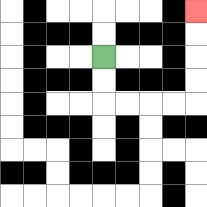{'start': '[4, 2]', 'end': '[8, 0]', 'path_directions': 'D,D,R,R,R,R,U,U,U,U', 'path_coordinates': '[[4, 2], [4, 3], [4, 4], [5, 4], [6, 4], [7, 4], [8, 4], [8, 3], [8, 2], [8, 1], [8, 0]]'}